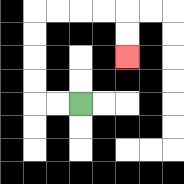{'start': '[3, 4]', 'end': '[5, 2]', 'path_directions': 'L,L,U,U,U,U,R,R,R,R,D,D', 'path_coordinates': '[[3, 4], [2, 4], [1, 4], [1, 3], [1, 2], [1, 1], [1, 0], [2, 0], [3, 0], [4, 0], [5, 0], [5, 1], [5, 2]]'}